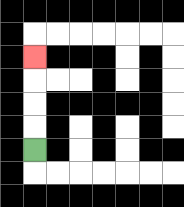{'start': '[1, 6]', 'end': '[1, 2]', 'path_directions': 'U,U,U,U', 'path_coordinates': '[[1, 6], [1, 5], [1, 4], [1, 3], [1, 2]]'}